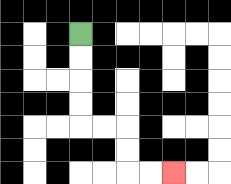{'start': '[3, 1]', 'end': '[7, 7]', 'path_directions': 'D,D,D,D,R,R,D,D,R,R', 'path_coordinates': '[[3, 1], [3, 2], [3, 3], [3, 4], [3, 5], [4, 5], [5, 5], [5, 6], [5, 7], [6, 7], [7, 7]]'}